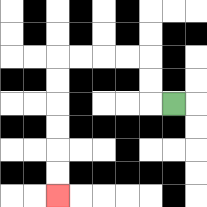{'start': '[7, 4]', 'end': '[2, 8]', 'path_directions': 'L,U,U,L,L,L,L,D,D,D,D,D,D', 'path_coordinates': '[[7, 4], [6, 4], [6, 3], [6, 2], [5, 2], [4, 2], [3, 2], [2, 2], [2, 3], [2, 4], [2, 5], [2, 6], [2, 7], [2, 8]]'}